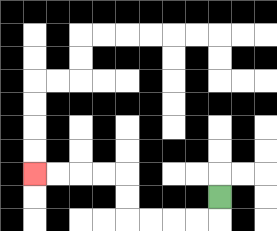{'start': '[9, 8]', 'end': '[1, 7]', 'path_directions': 'D,L,L,L,L,U,U,L,L,L,L', 'path_coordinates': '[[9, 8], [9, 9], [8, 9], [7, 9], [6, 9], [5, 9], [5, 8], [5, 7], [4, 7], [3, 7], [2, 7], [1, 7]]'}